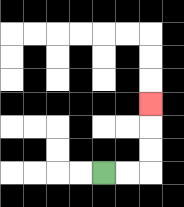{'start': '[4, 7]', 'end': '[6, 4]', 'path_directions': 'R,R,U,U,U', 'path_coordinates': '[[4, 7], [5, 7], [6, 7], [6, 6], [6, 5], [6, 4]]'}